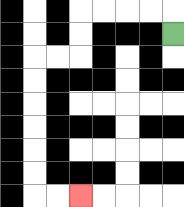{'start': '[7, 1]', 'end': '[3, 8]', 'path_directions': 'U,L,L,L,L,D,D,L,L,D,D,D,D,D,D,R,R', 'path_coordinates': '[[7, 1], [7, 0], [6, 0], [5, 0], [4, 0], [3, 0], [3, 1], [3, 2], [2, 2], [1, 2], [1, 3], [1, 4], [1, 5], [1, 6], [1, 7], [1, 8], [2, 8], [3, 8]]'}